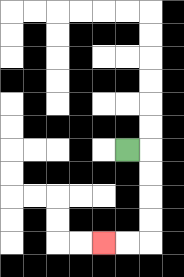{'start': '[5, 6]', 'end': '[4, 10]', 'path_directions': 'R,D,D,D,D,L,L', 'path_coordinates': '[[5, 6], [6, 6], [6, 7], [6, 8], [6, 9], [6, 10], [5, 10], [4, 10]]'}